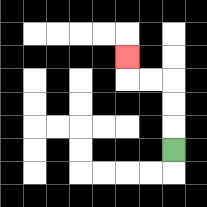{'start': '[7, 6]', 'end': '[5, 2]', 'path_directions': 'U,U,U,L,L,U', 'path_coordinates': '[[7, 6], [7, 5], [7, 4], [7, 3], [6, 3], [5, 3], [5, 2]]'}